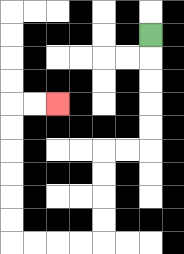{'start': '[6, 1]', 'end': '[2, 4]', 'path_directions': 'D,D,D,D,D,L,L,D,D,D,D,L,L,L,L,U,U,U,U,U,U,R,R', 'path_coordinates': '[[6, 1], [6, 2], [6, 3], [6, 4], [6, 5], [6, 6], [5, 6], [4, 6], [4, 7], [4, 8], [4, 9], [4, 10], [3, 10], [2, 10], [1, 10], [0, 10], [0, 9], [0, 8], [0, 7], [0, 6], [0, 5], [0, 4], [1, 4], [2, 4]]'}